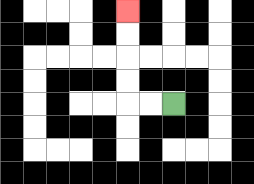{'start': '[7, 4]', 'end': '[5, 0]', 'path_directions': 'L,L,U,U,U,U', 'path_coordinates': '[[7, 4], [6, 4], [5, 4], [5, 3], [5, 2], [5, 1], [5, 0]]'}